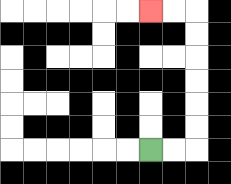{'start': '[6, 6]', 'end': '[6, 0]', 'path_directions': 'R,R,U,U,U,U,U,U,L,L', 'path_coordinates': '[[6, 6], [7, 6], [8, 6], [8, 5], [8, 4], [8, 3], [8, 2], [8, 1], [8, 0], [7, 0], [6, 0]]'}